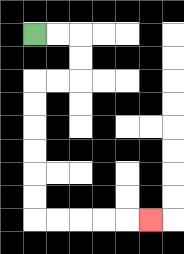{'start': '[1, 1]', 'end': '[6, 9]', 'path_directions': 'R,R,D,D,L,L,D,D,D,D,D,D,R,R,R,R,R', 'path_coordinates': '[[1, 1], [2, 1], [3, 1], [3, 2], [3, 3], [2, 3], [1, 3], [1, 4], [1, 5], [1, 6], [1, 7], [1, 8], [1, 9], [2, 9], [3, 9], [4, 9], [5, 9], [6, 9]]'}